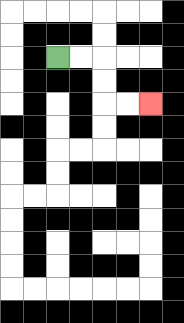{'start': '[2, 2]', 'end': '[6, 4]', 'path_directions': 'R,R,D,D,R,R', 'path_coordinates': '[[2, 2], [3, 2], [4, 2], [4, 3], [4, 4], [5, 4], [6, 4]]'}